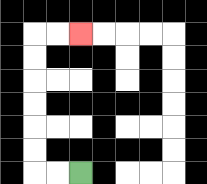{'start': '[3, 7]', 'end': '[3, 1]', 'path_directions': 'L,L,U,U,U,U,U,U,R,R', 'path_coordinates': '[[3, 7], [2, 7], [1, 7], [1, 6], [1, 5], [1, 4], [1, 3], [1, 2], [1, 1], [2, 1], [3, 1]]'}